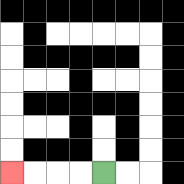{'start': '[4, 7]', 'end': '[0, 7]', 'path_directions': 'L,L,L,L', 'path_coordinates': '[[4, 7], [3, 7], [2, 7], [1, 7], [0, 7]]'}